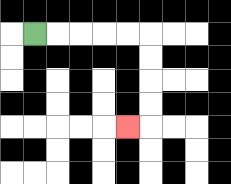{'start': '[1, 1]', 'end': '[5, 5]', 'path_directions': 'R,R,R,R,R,D,D,D,D,L', 'path_coordinates': '[[1, 1], [2, 1], [3, 1], [4, 1], [5, 1], [6, 1], [6, 2], [6, 3], [6, 4], [6, 5], [5, 5]]'}